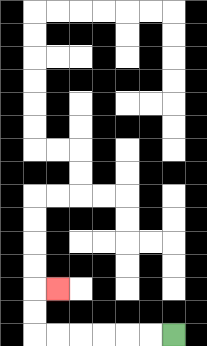{'start': '[7, 14]', 'end': '[2, 12]', 'path_directions': 'L,L,L,L,L,L,U,U,R', 'path_coordinates': '[[7, 14], [6, 14], [5, 14], [4, 14], [3, 14], [2, 14], [1, 14], [1, 13], [1, 12], [2, 12]]'}